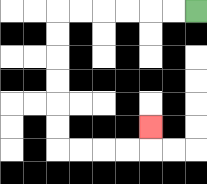{'start': '[8, 0]', 'end': '[6, 5]', 'path_directions': 'L,L,L,L,L,L,D,D,D,D,D,D,R,R,R,R,U', 'path_coordinates': '[[8, 0], [7, 0], [6, 0], [5, 0], [4, 0], [3, 0], [2, 0], [2, 1], [2, 2], [2, 3], [2, 4], [2, 5], [2, 6], [3, 6], [4, 6], [5, 6], [6, 6], [6, 5]]'}